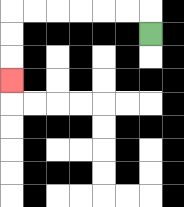{'start': '[6, 1]', 'end': '[0, 3]', 'path_directions': 'U,L,L,L,L,L,L,D,D,D', 'path_coordinates': '[[6, 1], [6, 0], [5, 0], [4, 0], [3, 0], [2, 0], [1, 0], [0, 0], [0, 1], [0, 2], [0, 3]]'}